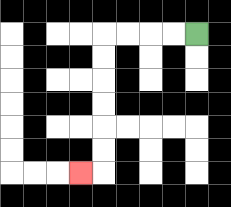{'start': '[8, 1]', 'end': '[3, 7]', 'path_directions': 'L,L,L,L,D,D,D,D,D,D,L', 'path_coordinates': '[[8, 1], [7, 1], [6, 1], [5, 1], [4, 1], [4, 2], [4, 3], [4, 4], [4, 5], [4, 6], [4, 7], [3, 7]]'}